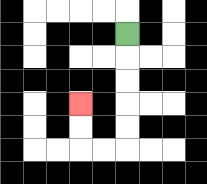{'start': '[5, 1]', 'end': '[3, 4]', 'path_directions': 'D,D,D,D,D,L,L,U,U', 'path_coordinates': '[[5, 1], [5, 2], [5, 3], [5, 4], [5, 5], [5, 6], [4, 6], [3, 6], [3, 5], [3, 4]]'}